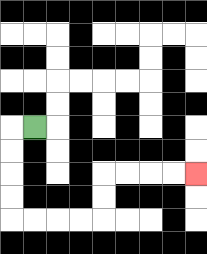{'start': '[1, 5]', 'end': '[8, 7]', 'path_directions': 'L,D,D,D,D,R,R,R,R,U,U,R,R,R,R', 'path_coordinates': '[[1, 5], [0, 5], [0, 6], [0, 7], [0, 8], [0, 9], [1, 9], [2, 9], [3, 9], [4, 9], [4, 8], [4, 7], [5, 7], [6, 7], [7, 7], [8, 7]]'}